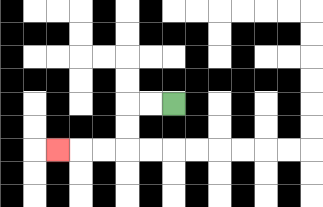{'start': '[7, 4]', 'end': '[2, 6]', 'path_directions': 'L,L,D,D,L,L,L', 'path_coordinates': '[[7, 4], [6, 4], [5, 4], [5, 5], [5, 6], [4, 6], [3, 6], [2, 6]]'}